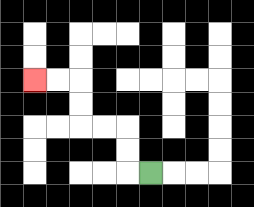{'start': '[6, 7]', 'end': '[1, 3]', 'path_directions': 'L,U,U,L,L,U,U,L,L', 'path_coordinates': '[[6, 7], [5, 7], [5, 6], [5, 5], [4, 5], [3, 5], [3, 4], [3, 3], [2, 3], [1, 3]]'}